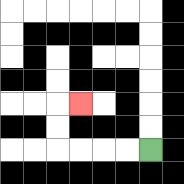{'start': '[6, 6]', 'end': '[3, 4]', 'path_directions': 'L,L,L,L,U,U,R', 'path_coordinates': '[[6, 6], [5, 6], [4, 6], [3, 6], [2, 6], [2, 5], [2, 4], [3, 4]]'}